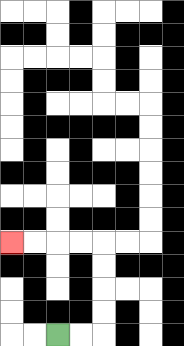{'start': '[2, 14]', 'end': '[0, 10]', 'path_directions': 'R,R,U,U,U,U,L,L,L,L', 'path_coordinates': '[[2, 14], [3, 14], [4, 14], [4, 13], [4, 12], [4, 11], [4, 10], [3, 10], [2, 10], [1, 10], [0, 10]]'}